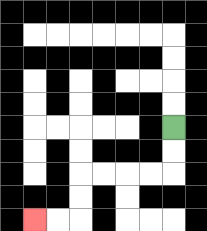{'start': '[7, 5]', 'end': '[1, 9]', 'path_directions': 'D,D,L,L,L,L,D,D,L,L', 'path_coordinates': '[[7, 5], [7, 6], [7, 7], [6, 7], [5, 7], [4, 7], [3, 7], [3, 8], [3, 9], [2, 9], [1, 9]]'}